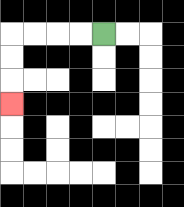{'start': '[4, 1]', 'end': '[0, 4]', 'path_directions': 'L,L,L,L,D,D,D', 'path_coordinates': '[[4, 1], [3, 1], [2, 1], [1, 1], [0, 1], [0, 2], [0, 3], [0, 4]]'}